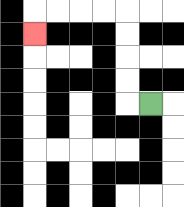{'start': '[6, 4]', 'end': '[1, 1]', 'path_directions': 'L,U,U,U,U,L,L,L,L,D', 'path_coordinates': '[[6, 4], [5, 4], [5, 3], [5, 2], [5, 1], [5, 0], [4, 0], [3, 0], [2, 0], [1, 0], [1, 1]]'}